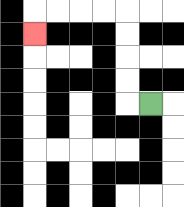{'start': '[6, 4]', 'end': '[1, 1]', 'path_directions': 'L,U,U,U,U,L,L,L,L,D', 'path_coordinates': '[[6, 4], [5, 4], [5, 3], [5, 2], [5, 1], [5, 0], [4, 0], [3, 0], [2, 0], [1, 0], [1, 1]]'}